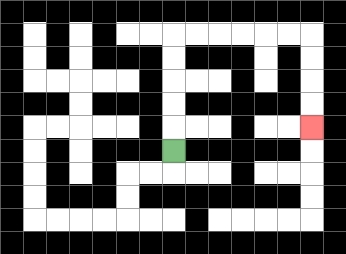{'start': '[7, 6]', 'end': '[13, 5]', 'path_directions': 'U,U,U,U,U,R,R,R,R,R,R,D,D,D,D', 'path_coordinates': '[[7, 6], [7, 5], [7, 4], [7, 3], [7, 2], [7, 1], [8, 1], [9, 1], [10, 1], [11, 1], [12, 1], [13, 1], [13, 2], [13, 3], [13, 4], [13, 5]]'}